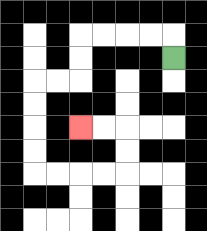{'start': '[7, 2]', 'end': '[3, 5]', 'path_directions': 'U,L,L,L,L,D,D,L,L,D,D,D,D,R,R,R,R,U,U,L,L', 'path_coordinates': '[[7, 2], [7, 1], [6, 1], [5, 1], [4, 1], [3, 1], [3, 2], [3, 3], [2, 3], [1, 3], [1, 4], [1, 5], [1, 6], [1, 7], [2, 7], [3, 7], [4, 7], [5, 7], [5, 6], [5, 5], [4, 5], [3, 5]]'}